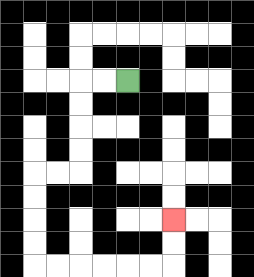{'start': '[5, 3]', 'end': '[7, 9]', 'path_directions': 'L,L,D,D,D,D,L,L,D,D,D,D,R,R,R,R,R,R,U,U', 'path_coordinates': '[[5, 3], [4, 3], [3, 3], [3, 4], [3, 5], [3, 6], [3, 7], [2, 7], [1, 7], [1, 8], [1, 9], [1, 10], [1, 11], [2, 11], [3, 11], [4, 11], [5, 11], [6, 11], [7, 11], [7, 10], [7, 9]]'}